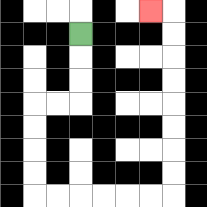{'start': '[3, 1]', 'end': '[6, 0]', 'path_directions': 'D,D,D,L,L,D,D,D,D,R,R,R,R,R,R,U,U,U,U,U,U,U,U,L', 'path_coordinates': '[[3, 1], [3, 2], [3, 3], [3, 4], [2, 4], [1, 4], [1, 5], [1, 6], [1, 7], [1, 8], [2, 8], [3, 8], [4, 8], [5, 8], [6, 8], [7, 8], [7, 7], [7, 6], [7, 5], [7, 4], [7, 3], [7, 2], [7, 1], [7, 0], [6, 0]]'}